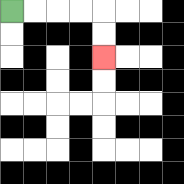{'start': '[0, 0]', 'end': '[4, 2]', 'path_directions': 'R,R,R,R,D,D', 'path_coordinates': '[[0, 0], [1, 0], [2, 0], [3, 0], [4, 0], [4, 1], [4, 2]]'}